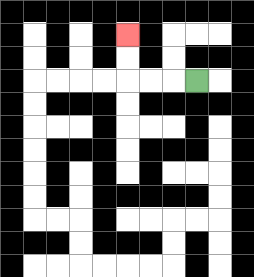{'start': '[8, 3]', 'end': '[5, 1]', 'path_directions': 'L,L,L,U,U', 'path_coordinates': '[[8, 3], [7, 3], [6, 3], [5, 3], [5, 2], [5, 1]]'}